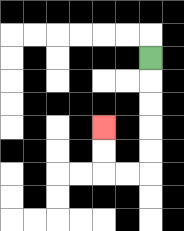{'start': '[6, 2]', 'end': '[4, 5]', 'path_directions': 'D,D,D,D,D,L,L,U,U', 'path_coordinates': '[[6, 2], [6, 3], [6, 4], [6, 5], [6, 6], [6, 7], [5, 7], [4, 7], [4, 6], [4, 5]]'}